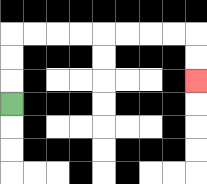{'start': '[0, 4]', 'end': '[8, 3]', 'path_directions': 'U,U,U,R,R,R,R,R,R,R,R,D,D', 'path_coordinates': '[[0, 4], [0, 3], [0, 2], [0, 1], [1, 1], [2, 1], [3, 1], [4, 1], [5, 1], [6, 1], [7, 1], [8, 1], [8, 2], [8, 3]]'}